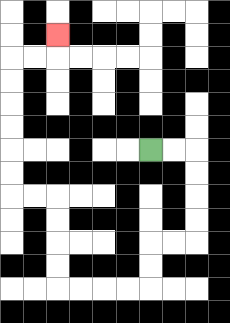{'start': '[6, 6]', 'end': '[2, 1]', 'path_directions': 'R,R,D,D,D,D,L,L,D,D,L,L,L,L,U,U,U,U,L,L,U,U,U,U,U,U,R,R,U', 'path_coordinates': '[[6, 6], [7, 6], [8, 6], [8, 7], [8, 8], [8, 9], [8, 10], [7, 10], [6, 10], [6, 11], [6, 12], [5, 12], [4, 12], [3, 12], [2, 12], [2, 11], [2, 10], [2, 9], [2, 8], [1, 8], [0, 8], [0, 7], [0, 6], [0, 5], [0, 4], [0, 3], [0, 2], [1, 2], [2, 2], [2, 1]]'}